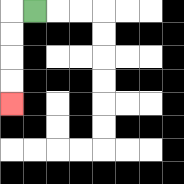{'start': '[1, 0]', 'end': '[0, 4]', 'path_directions': 'L,D,D,D,D', 'path_coordinates': '[[1, 0], [0, 0], [0, 1], [0, 2], [0, 3], [0, 4]]'}